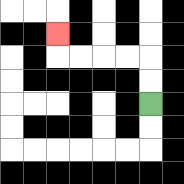{'start': '[6, 4]', 'end': '[2, 1]', 'path_directions': 'U,U,L,L,L,L,U', 'path_coordinates': '[[6, 4], [6, 3], [6, 2], [5, 2], [4, 2], [3, 2], [2, 2], [2, 1]]'}